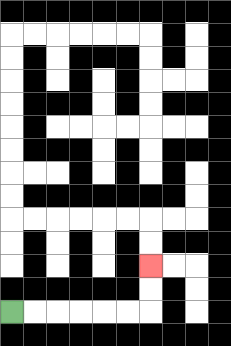{'start': '[0, 13]', 'end': '[6, 11]', 'path_directions': 'R,R,R,R,R,R,U,U', 'path_coordinates': '[[0, 13], [1, 13], [2, 13], [3, 13], [4, 13], [5, 13], [6, 13], [6, 12], [6, 11]]'}